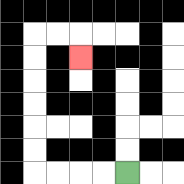{'start': '[5, 7]', 'end': '[3, 2]', 'path_directions': 'L,L,L,L,U,U,U,U,U,U,R,R,D', 'path_coordinates': '[[5, 7], [4, 7], [3, 7], [2, 7], [1, 7], [1, 6], [1, 5], [1, 4], [1, 3], [1, 2], [1, 1], [2, 1], [3, 1], [3, 2]]'}